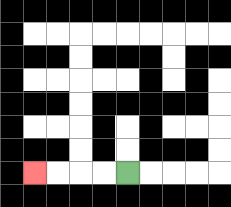{'start': '[5, 7]', 'end': '[1, 7]', 'path_directions': 'L,L,L,L', 'path_coordinates': '[[5, 7], [4, 7], [3, 7], [2, 7], [1, 7]]'}